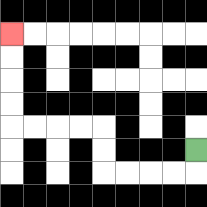{'start': '[8, 6]', 'end': '[0, 1]', 'path_directions': 'D,L,L,L,L,U,U,L,L,L,L,U,U,U,U', 'path_coordinates': '[[8, 6], [8, 7], [7, 7], [6, 7], [5, 7], [4, 7], [4, 6], [4, 5], [3, 5], [2, 5], [1, 5], [0, 5], [0, 4], [0, 3], [0, 2], [0, 1]]'}